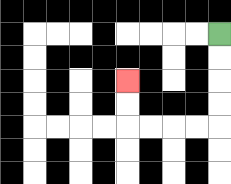{'start': '[9, 1]', 'end': '[5, 3]', 'path_directions': 'D,D,D,D,L,L,L,L,U,U', 'path_coordinates': '[[9, 1], [9, 2], [9, 3], [9, 4], [9, 5], [8, 5], [7, 5], [6, 5], [5, 5], [5, 4], [5, 3]]'}